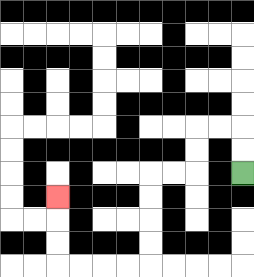{'start': '[10, 7]', 'end': '[2, 8]', 'path_directions': 'U,U,L,L,D,D,L,L,D,D,D,D,L,L,L,L,U,U,U', 'path_coordinates': '[[10, 7], [10, 6], [10, 5], [9, 5], [8, 5], [8, 6], [8, 7], [7, 7], [6, 7], [6, 8], [6, 9], [6, 10], [6, 11], [5, 11], [4, 11], [3, 11], [2, 11], [2, 10], [2, 9], [2, 8]]'}